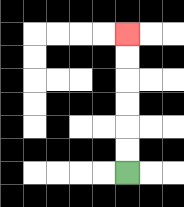{'start': '[5, 7]', 'end': '[5, 1]', 'path_directions': 'U,U,U,U,U,U', 'path_coordinates': '[[5, 7], [5, 6], [5, 5], [5, 4], [5, 3], [5, 2], [5, 1]]'}